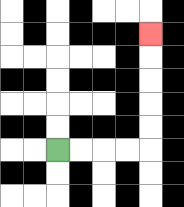{'start': '[2, 6]', 'end': '[6, 1]', 'path_directions': 'R,R,R,R,U,U,U,U,U', 'path_coordinates': '[[2, 6], [3, 6], [4, 6], [5, 6], [6, 6], [6, 5], [6, 4], [6, 3], [6, 2], [6, 1]]'}